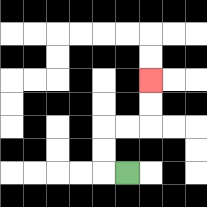{'start': '[5, 7]', 'end': '[6, 3]', 'path_directions': 'L,U,U,R,R,U,U', 'path_coordinates': '[[5, 7], [4, 7], [4, 6], [4, 5], [5, 5], [6, 5], [6, 4], [6, 3]]'}